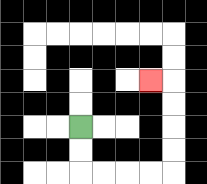{'start': '[3, 5]', 'end': '[6, 3]', 'path_directions': 'D,D,R,R,R,R,U,U,U,U,L', 'path_coordinates': '[[3, 5], [3, 6], [3, 7], [4, 7], [5, 7], [6, 7], [7, 7], [7, 6], [7, 5], [7, 4], [7, 3], [6, 3]]'}